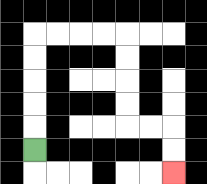{'start': '[1, 6]', 'end': '[7, 7]', 'path_directions': 'U,U,U,U,U,R,R,R,R,D,D,D,D,R,R,D,D', 'path_coordinates': '[[1, 6], [1, 5], [1, 4], [1, 3], [1, 2], [1, 1], [2, 1], [3, 1], [4, 1], [5, 1], [5, 2], [5, 3], [5, 4], [5, 5], [6, 5], [7, 5], [7, 6], [7, 7]]'}